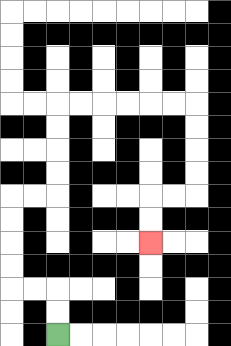{'start': '[2, 14]', 'end': '[6, 10]', 'path_directions': 'U,U,L,L,U,U,U,U,R,R,U,U,U,U,R,R,R,R,R,R,D,D,D,D,L,L,D,D', 'path_coordinates': '[[2, 14], [2, 13], [2, 12], [1, 12], [0, 12], [0, 11], [0, 10], [0, 9], [0, 8], [1, 8], [2, 8], [2, 7], [2, 6], [2, 5], [2, 4], [3, 4], [4, 4], [5, 4], [6, 4], [7, 4], [8, 4], [8, 5], [8, 6], [8, 7], [8, 8], [7, 8], [6, 8], [6, 9], [6, 10]]'}